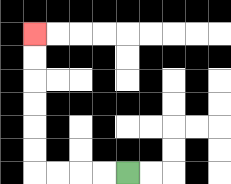{'start': '[5, 7]', 'end': '[1, 1]', 'path_directions': 'L,L,L,L,U,U,U,U,U,U', 'path_coordinates': '[[5, 7], [4, 7], [3, 7], [2, 7], [1, 7], [1, 6], [1, 5], [1, 4], [1, 3], [1, 2], [1, 1]]'}